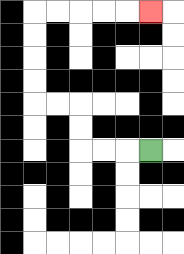{'start': '[6, 6]', 'end': '[6, 0]', 'path_directions': 'L,L,L,U,U,L,L,U,U,U,U,R,R,R,R,R', 'path_coordinates': '[[6, 6], [5, 6], [4, 6], [3, 6], [3, 5], [3, 4], [2, 4], [1, 4], [1, 3], [1, 2], [1, 1], [1, 0], [2, 0], [3, 0], [4, 0], [5, 0], [6, 0]]'}